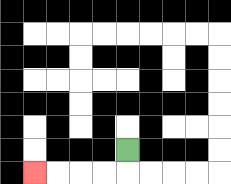{'start': '[5, 6]', 'end': '[1, 7]', 'path_directions': 'D,L,L,L,L', 'path_coordinates': '[[5, 6], [5, 7], [4, 7], [3, 7], [2, 7], [1, 7]]'}